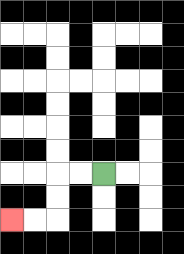{'start': '[4, 7]', 'end': '[0, 9]', 'path_directions': 'L,L,D,D,L,L', 'path_coordinates': '[[4, 7], [3, 7], [2, 7], [2, 8], [2, 9], [1, 9], [0, 9]]'}